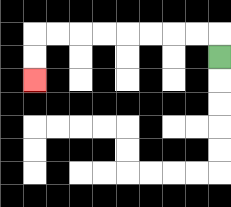{'start': '[9, 2]', 'end': '[1, 3]', 'path_directions': 'U,L,L,L,L,L,L,L,L,D,D', 'path_coordinates': '[[9, 2], [9, 1], [8, 1], [7, 1], [6, 1], [5, 1], [4, 1], [3, 1], [2, 1], [1, 1], [1, 2], [1, 3]]'}